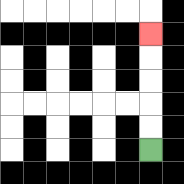{'start': '[6, 6]', 'end': '[6, 1]', 'path_directions': 'U,U,U,U,U', 'path_coordinates': '[[6, 6], [6, 5], [6, 4], [6, 3], [6, 2], [6, 1]]'}